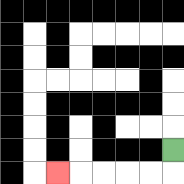{'start': '[7, 6]', 'end': '[2, 7]', 'path_directions': 'D,L,L,L,L,L', 'path_coordinates': '[[7, 6], [7, 7], [6, 7], [5, 7], [4, 7], [3, 7], [2, 7]]'}